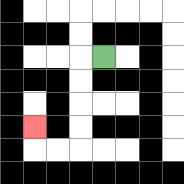{'start': '[4, 2]', 'end': '[1, 5]', 'path_directions': 'L,D,D,D,D,L,L,U', 'path_coordinates': '[[4, 2], [3, 2], [3, 3], [3, 4], [3, 5], [3, 6], [2, 6], [1, 6], [1, 5]]'}